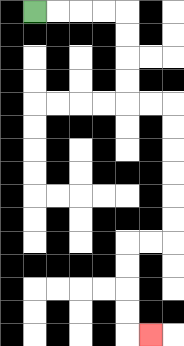{'start': '[1, 0]', 'end': '[6, 14]', 'path_directions': 'R,R,R,R,D,D,D,D,R,R,D,D,D,D,D,D,L,L,D,D,D,D,R', 'path_coordinates': '[[1, 0], [2, 0], [3, 0], [4, 0], [5, 0], [5, 1], [5, 2], [5, 3], [5, 4], [6, 4], [7, 4], [7, 5], [7, 6], [7, 7], [7, 8], [7, 9], [7, 10], [6, 10], [5, 10], [5, 11], [5, 12], [5, 13], [5, 14], [6, 14]]'}